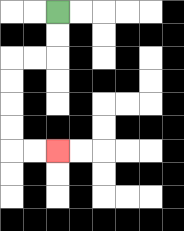{'start': '[2, 0]', 'end': '[2, 6]', 'path_directions': 'D,D,L,L,D,D,D,D,R,R', 'path_coordinates': '[[2, 0], [2, 1], [2, 2], [1, 2], [0, 2], [0, 3], [0, 4], [0, 5], [0, 6], [1, 6], [2, 6]]'}